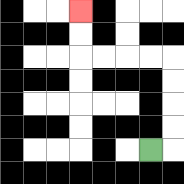{'start': '[6, 6]', 'end': '[3, 0]', 'path_directions': 'R,U,U,U,U,L,L,L,L,U,U', 'path_coordinates': '[[6, 6], [7, 6], [7, 5], [7, 4], [7, 3], [7, 2], [6, 2], [5, 2], [4, 2], [3, 2], [3, 1], [3, 0]]'}